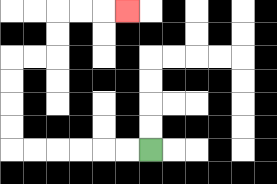{'start': '[6, 6]', 'end': '[5, 0]', 'path_directions': 'L,L,L,L,L,L,U,U,U,U,R,R,U,U,R,R,R', 'path_coordinates': '[[6, 6], [5, 6], [4, 6], [3, 6], [2, 6], [1, 6], [0, 6], [0, 5], [0, 4], [0, 3], [0, 2], [1, 2], [2, 2], [2, 1], [2, 0], [3, 0], [4, 0], [5, 0]]'}